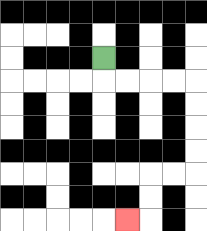{'start': '[4, 2]', 'end': '[5, 9]', 'path_directions': 'D,R,R,R,R,D,D,D,D,L,L,D,D,L', 'path_coordinates': '[[4, 2], [4, 3], [5, 3], [6, 3], [7, 3], [8, 3], [8, 4], [8, 5], [8, 6], [8, 7], [7, 7], [6, 7], [6, 8], [6, 9], [5, 9]]'}